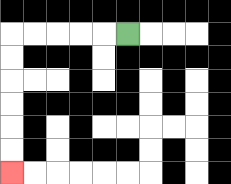{'start': '[5, 1]', 'end': '[0, 7]', 'path_directions': 'L,L,L,L,L,D,D,D,D,D,D', 'path_coordinates': '[[5, 1], [4, 1], [3, 1], [2, 1], [1, 1], [0, 1], [0, 2], [0, 3], [0, 4], [0, 5], [0, 6], [0, 7]]'}